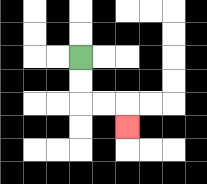{'start': '[3, 2]', 'end': '[5, 5]', 'path_directions': 'D,D,R,R,D', 'path_coordinates': '[[3, 2], [3, 3], [3, 4], [4, 4], [5, 4], [5, 5]]'}